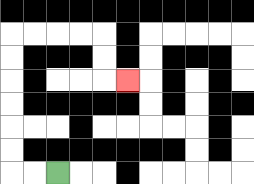{'start': '[2, 7]', 'end': '[5, 3]', 'path_directions': 'L,L,U,U,U,U,U,U,R,R,R,R,D,D,R', 'path_coordinates': '[[2, 7], [1, 7], [0, 7], [0, 6], [0, 5], [0, 4], [0, 3], [0, 2], [0, 1], [1, 1], [2, 1], [3, 1], [4, 1], [4, 2], [4, 3], [5, 3]]'}